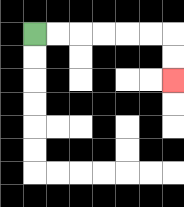{'start': '[1, 1]', 'end': '[7, 3]', 'path_directions': 'R,R,R,R,R,R,D,D', 'path_coordinates': '[[1, 1], [2, 1], [3, 1], [4, 1], [5, 1], [6, 1], [7, 1], [7, 2], [7, 3]]'}